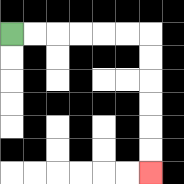{'start': '[0, 1]', 'end': '[6, 7]', 'path_directions': 'R,R,R,R,R,R,D,D,D,D,D,D', 'path_coordinates': '[[0, 1], [1, 1], [2, 1], [3, 1], [4, 1], [5, 1], [6, 1], [6, 2], [6, 3], [6, 4], [6, 5], [6, 6], [6, 7]]'}